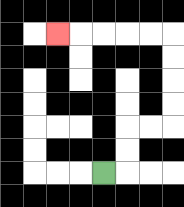{'start': '[4, 7]', 'end': '[2, 1]', 'path_directions': 'R,U,U,R,R,U,U,U,U,L,L,L,L,L', 'path_coordinates': '[[4, 7], [5, 7], [5, 6], [5, 5], [6, 5], [7, 5], [7, 4], [7, 3], [7, 2], [7, 1], [6, 1], [5, 1], [4, 1], [3, 1], [2, 1]]'}